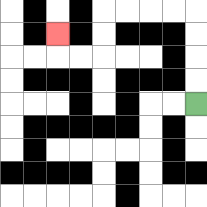{'start': '[8, 4]', 'end': '[2, 1]', 'path_directions': 'U,U,U,U,L,L,L,L,D,D,L,L,U', 'path_coordinates': '[[8, 4], [8, 3], [8, 2], [8, 1], [8, 0], [7, 0], [6, 0], [5, 0], [4, 0], [4, 1], [4, 2], [3, 2], [2, 2], [2, 1]]'}